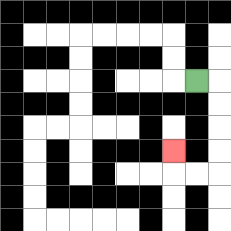{'start': '[8, 3]', 'end': '[7, 6]', 'path_directions': 'R,D,D,D,D,L,L,U', 'path_coordinates': '[[8, 3], [9, 3], [9, 4], [9, 5], [9, 6], [9, 7], [8, 7], [7, 7], [7, 6]]'}